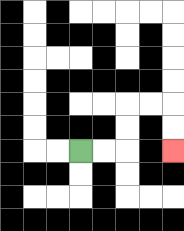{'start': '[3, 6]', 'end': '[7, 6]', 'path_directions': 'R,R,U,U,R,R,D,D', 'path_coordinates': '[[3, 6], [4, 6], [5, 6], [5, 5], [5, 4], [6, 4], [7, 4], [7, 5], [7, 6]]'}